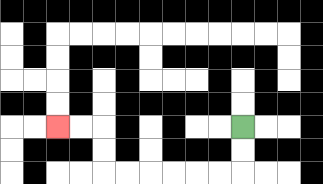{'start': '[10, 5]', 'end': '[2, 5]', 'path_directions': 'D,D,L,L,L,L,L,L,U,U,L,L', 'path_coordinates': '[[10, 5], [10, 6], [10, 7], [9, 7], [8, 7], [7, 7], [6, 7], [5, 7], [4, 7], [4, 6], [4, 5], [3, 5], [2, 5]]'}